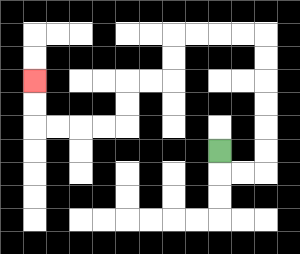{'start': '[9, 6]', 'end': '[1, 3]', 'path_directions': 'D,R,R,U,U,U,U,U,U,L,L,L,L,D,D,L,L,D,D,L,L,L,L,U,U', 'path_coordinates': '[[9, 6], [9, 7], [10, 7], [11, 7], [11, 6], [11, 5], [11, 4], [11, 3], [11, 2], [11, 1], [10, 1], [9, 1], [8, 1], [7, 1], [7, 2], [7, 3], [6, 3], [5, 3], [5, 4], [5, 5], [4, 5], [3, 5], [2, 5], [1, 5], [1, 4], [1, 3]]'}